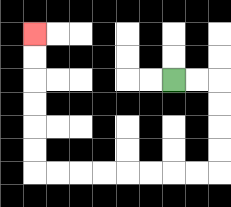{'start': '[7, 3]', 'end': '[1, 1]', 'path_directions': 'R,R,D,D,D,D,L,L,L,L,L,L,L,L,U,U,U,U,U,U', 'path_coordinates': '[[7, 3], [8, 3], [9, 3], [9, 4], [9, 5], [9, 6], [9, 7], [8, 7], [7, 7], [6, 7], [5, 7], [4, 7], [3, 7], [2, 7], [1, 7], [1, 6], [1, 5], [1, 4], [1, 3], [1, 2], [1, 1]]'}